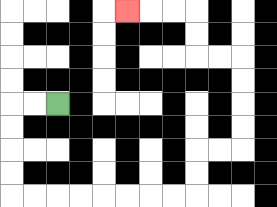{'start': '[2, 4]', 'end': '[5, 0]', 'path_directions': 'L,L,D,D,D,D,R,R,R,R,R,R,R,R,U,U,R,R,U,U,U,U,L,L,U,U,L,L,L', 'path_coordinates': '[[2, 4], [1, 4], [0, 4], [0, 5], [0, 6], [0, 7], [0, 8], [1, 8], [2, 8], [3, 8], [4, 8], [5, 8], [6, 8], [7, 8], [8, 8], [8, 7], [8, 6], [9, 6], [10, 6], [10, 5], [10, 4], [10, 3], [10, 2], [9, 2], [8, 2], [8, 1], [8, 0], [7, 0], [6, 0], [5, 0]]'}